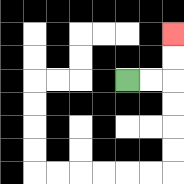{'start': '[5, 3]', 'end': '[7, 1]', 'path_directions': 'R,R,U,U', 'path_coordinates': '[[5, 3], [6, 3], [7, 3], [7, 2], [7, 1]]'}